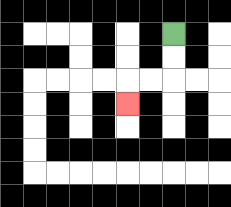{'start': '[7, 1]', 'end': '[5, 4]', 'path_directions': 'D,D,L,L,D', 'path_coordinates': '[[7, 1], [7, 2], [7, 3], [6, 3], [5, 3], [5, 4]]'}